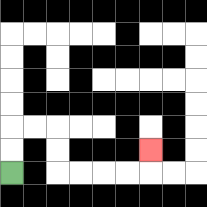{'start': '[0, 7]', 'end': '[6, 6]', 'path_directions': 'U,U,R,R,D,D,R,R,R,R,U', 'path_coordinates': '[[0, 7], [0, 6], [0, 5], [1, 5], [2, 5], [2, 6], [2, 7], [3, 7], [4, 7], [5, 7], [6, 7], [6, 6]]'}